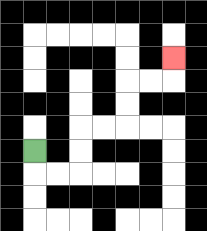{'start': '[1, 6]', 'end': '[7, 2]', 'path_directions': 'D,R,R,U,U,R,R,U,U,R,R,U', 'path_coordinates': '[[1, 6], [1, 7], [2, 7], [3, 7], [3, 6], [3, 5], [4, 5], [5, 5], [5, 4], [5, 3], [6, 3], [7, 3], [7, 2]]'}